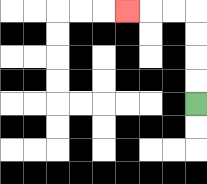{'start': '[8, 4]', 'end': '[5, 0]', 'path_directions': 'U,U,U,U,L,L,L', 'path_coordinates': '[[8, 4], [8, 3], [8, 2], [8, 1], [8, 0], [7, 0], [6, 0], [5, 0]]'}